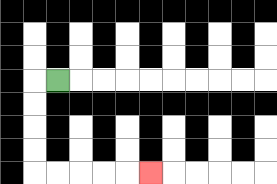{'start': '[2, 3]', 'end': '[6, 7]', 'path_directions': 'L,D,D,D,D,R,R,R,R,R', 'path_coordinates': '[[2, 3], [1, 3], [1, 4], [1, 5], [1, 6], [1, 7], [2, 7], [3, 7], [4, 7], [5, 7], [6, 7]]'}